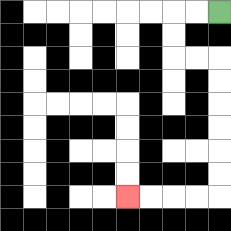{'start': '[9, 0]', 'end': '[5, 8]', 'path_directions': 'L,L,D,D,R,R,D,D,D,D,D,D,L,L,L,L', 'path_coordinates': '[[9, 0], [8, 0], [7, 0], [7, 1], [7, 2], [8, 2], [9, 2], [9, 3], [9, 4], [9, 5], [9, 6], [9, 7], [9, 8], [8, 8], [7, 8], [6, 8], [5, 8]]'}